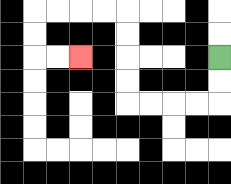{'start': '[9, 2]', 'end': '[3, 2]', 'path_directions': 'D,D,L,L,L,L,U,U,U,U,L,L,L,L,D,D,R,R', 'path_coordinates': '[[9, 2], [9, 3], [9, 4], [8, 4], [7, 4], [6, 4], [5, 4], [5, 3], [5, 2], [5, 1], [5, 0], [4, 0], [3, 0], [2, 0], [1, 0], [1, 1], [1, 2], [2, 2], [3, 2]]'}